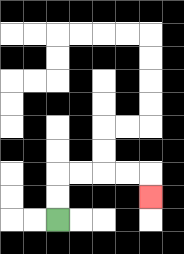{'start': '[2, 9]', 'end': '[6, 8]', 'path_directions': 'U,U,R,R,R,R,D', 'path_coordinates': '[[2, 9], [2, 8], [2, 7], [3, 7], [4, 7], [5, 7], [6, 7], [6, 8]]'}